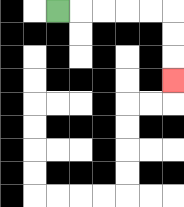{'start': '[2, 0]', 'end': '[7, 3]', 'path_directions': 'R,R,R,R,R,D,D,D', 'path_coordinates': '[[2, 0], [3, 0], [4, 0], [5, 0], [6, 0], [7, 0], [7, 1], [7, 2], [7, 3]]'}